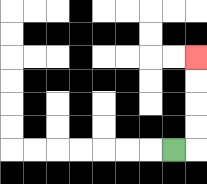{'start': '[7, 6]', 'end': '[8, 2]', 'path_directions': 'R,U,U,U,U', 'path_coordinates': '[[7, 6], [8, 6], [8, 5], [8, 4], [8, 3], [8, 2]]'}